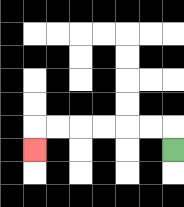{'start': '[7, 6]', 'end': '[1, 6]', 'path_directions': 'U,L,L,L,L,L,L,D', 'path_coordinates': '[[7, 6], [7, 5], [6, 5], [5, 5], [4, 5], [3, 5], [2, 5], [1, 5], [1, 6]]'}